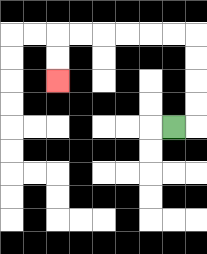{'start': '[7, 5]', 'end': '[2, 3]', 'path_directions': 'R,U,U,U,U,L,L,L,L,L,L,D,D', 'path_coordinates': '[[7, 5], [8, 5], [8, 4], [8, 3], [8, 2], [8, 1], [7, 1], [6, 1], [5, 1], [4, 1], [3, 1], [2, 1], [2, 2], [2, 3]]'}